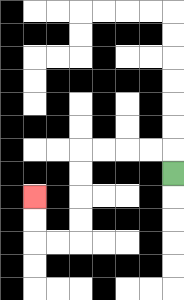{'start': '[7, 7]', 'end': '[1, 8]', 'path_directions': 'U,L,L,L,L,D,D,D,D,L,L,U,U', 'path_coordinates': '[[7, 7], [7, 6], [6, 6], [5, 6], [4, 6], [3, 6], [3, 7], [3, 8], [3, 9], [3, 10], [2, 10], [1, 10], [1, 9], [1, 8]]'}